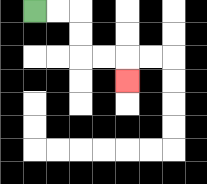{'start': '[1, 0]', 'end': '[5, 3]', 'path_directions': 'R,R,D,D,R,R,D', 'path_coordinates': '[[1, 0], [2, 0], [3, 0], [3, 1], [3, 2], [4, 2], [5, 2], [5, 3]]'}